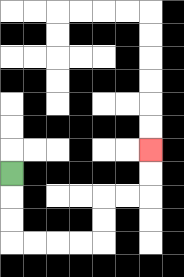{'start': '[0, 7]', 'end': '[6, 6]', 'path_directions': 'D,D,D,R,R,R,R,U,U,R,R,U,U', 'path_coordinates': '[[0, 7], [0, 8], [0, 9], [0, 10], [1, 10], [2, 10], [3, 10], [4, 10], [4, 9], [4, 8], [5, 8], [6, 8], [6, 7], [6, 6]]'}